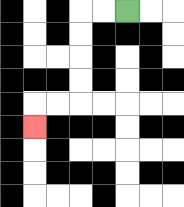{'start': '[5, 0]', 'end': '[1, 5]', 'path_directions': 'L,L,D,D,D,D,L,L,D', 'path_coordinates': '[[5, 0], [4, 0], [3, 0], [3, 1], [3, 2], [3, 3], [3, 4], [2, 4], [1, 4], [1, 5]]'}